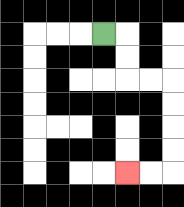{'start': '[4, 1]', 'end': '[5, 7]', 'path_directions': 'R,D,D,R,R,D,D,D,D,L,L', 'path_coordinates': '[[4, 1], [5, 1], [5, 2], [5, 3], [6, 3], [7, 3], [7, 4], [7, 5], [7, 6], [7, 7], [6, 7], [5, 7]]'}